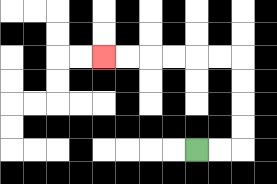{'start': '[8, 6]', 'end': '[4, 2]', 'path_directions': 'R,R,U,U,U,U,L,L,L,L,L,L', 'path_coordinates': '[[8, 6], [9, 6], [10, 6], [10, 5], [10, 4], [10, 3], [10, 2], [9, 2], [8, 2], [7, 2], [6, 2], [5, 2], [4, 2]]'}